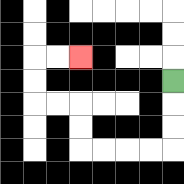{'start': '[7, 3]', 'end': '[3, 2]', 'path_directions': 'D,D,D,L,L,L,L,U,U,L,L,U,U,R,R', 'path_coordinates': '[[7, 3], [7, 4], [7, 5], [7, 6], [6, 6], [5, 6], [4, 6], [3, 6], [3, 5], [3, 4], [2, 4], [1, 4], [1, 3], [1, 2], [2, 2], [3, 2]]'}